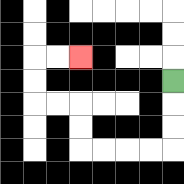{'start': '[7, 3]', 'end': '[3, 2]', 'path_directions': 'D,D,D,L,L,L,L,U,U,L,L,U,U,R,R', 'path_coordinates': '[[7, 3], [7, 4], [7, 5], [7, 6], [6, 6], [5, 6], [4, 6], [3, 6], [3, 5], [3, 4], [2, 4], [1, 4], [1, 3], [1, 2], [2, 2], [3, 2]]'}